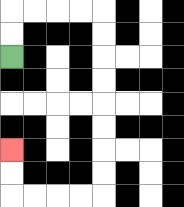{'start': '[0, 2]', 'end': '[0, 6]', 'path_directions': 'U,U,R,R,R,R,D,D,D,D,D,D,D,D,L,L,L,L,U,U', 'path_coordinates': '[[0, 2], [0, 1], [0, 0], [1, 0], [2, 0], [3, 0], [4, 0], [4, 1], [4, 2], [4, 3], [4, 4], [4, 5], [4, 6], [4, 7], [4, 8], [3, 8], [2, 8], [1, 8], [0, 8], [0, 7], [0, 6]]'}